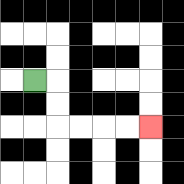{'start': '[1, 3]', 'end': '[6, 5]', 'path_directions': 'R,D,D,R,R,R,R', 'path_coordinates': '[[1, 3], [2, 3], [2, 4], [2, 5], [3, 5], [4, 5], [5, 5], [6, 5]]'}